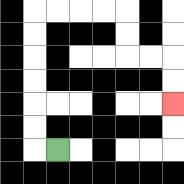{'start': '[2, 6]', 'end': '[7, 4]', 'path_directions': 'L,U,U,U,U,U,U,R,R,R,R,D,D,R,R,D,D', 'path_coordinates': '[[2, 6], [1, 6], [1, 5], [1, 4], [1, 3], [1, 2], [1, 1], [1, 0], [2, 0], [3, 0], [4, 0], [5, 0], [5, 1], [5, 2], [6, 2], [7, 2], [7, 3], [7, 4]]'}